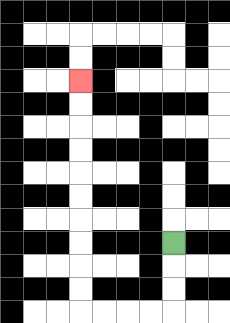{'start': '[7, 10]', 'end': '[3, 3]', 'path_directions': 'D,D,D,L,L,L,L,U,U,U,U,U,U,U,U,U,U', 'path_coordinates': '[[7, 10], [7, 11], [7, 12], [7, 13], [6, 13], [5, 13], [4, 13], [3, 13], [3, 12], [3, 11], [3, 10], [3, 9], [3, 8], [3, 7], [3, 6], [3, 5], [3, 4], [3, 3]]'}